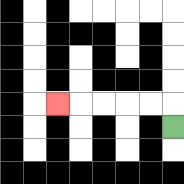{'start': '[7, 5]', 'end': '[2, 4]', 'path_directions': 'U,L,L,L,L,L', 'path_coordinates': '[[7, 5], [7, 4], [6, 4], [5, 4], [4, 4], [3, 4], [2, 4]]'}